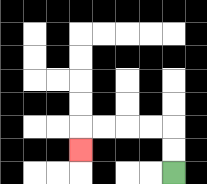{'start': '[7, 7]', 'end': '[3, 6]', 'path_directions': 'U,U,L,L,L,L,D', 'path_coordinates': '[[7, 7], [7, 6], [7, 5], [6, 5], [5, 5], [4, 5], [3, 5], [3, 6]]'}